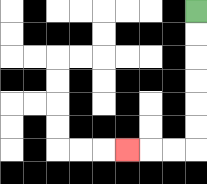{'start': '[8, 0]', 'end': '[5, 6]', 'path_directions': 'D,D,D,D,D,D,L,L,L', 'path_coordinates': '[[8, 0], [8, 1], [8, 2], [8, 3], [8, 4], [8, 5], [8, 6], [7, 6], [6, 6], [5, 6]]'}